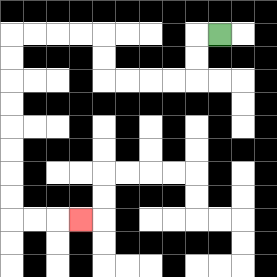{'start': '[9, 1]', 'end': '[3, 9]', 'path_directions': 'L,D,D,L,L,L,L,U,U,L,L,L,L,D,D,D,D,D,D,D,D,R,R,R', 'path_coordinates': '[[9, 1], [8, 1], [8, 2], [8, 3], [7, 3], [6, 3], [5, 3], [4, 3], [4, 2], [4, 1], [3, 1], [2, 1], [1, 1], [0, 1], [0, 2], [0, 3], [0, 4], [0, 5], [0, 6], [0, 7], [0, 8], [0, 9], [1, 9], [2, 9], [3, 9]]'}